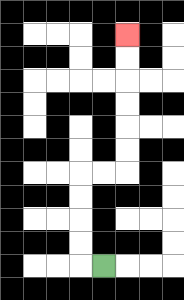{'start': '[4, 11]', 'end': '[5, 1]', 'path_directions': 'L,U,U,U,U,R,R,U,U,U,U,U,U', 'path_coordinates': '[[4, 11], [3, 11], [3, 10], [3, 9], [3, 8], [3, 7], [4, 7], [5, 7], [5, 6], [5, 5], [5, 4], [5, 3], [5, 2], [5, 1]]'}